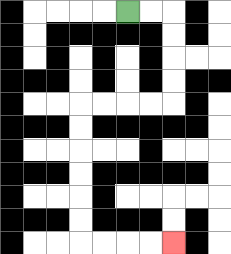{'start': '[5, 0]', 'end': '[7, 10]', 'path_directions': 'R,R,D,D,D,D,L,L,L,L,D,D,D,D,D,D,R,R,R,R', 'path_coordinates': '[[5, 0], [6, 0], [7, 0], [7, 1], [7, 2], [7, 3], [7, 4], [6, 4], [5, 4], [4, 4], [3, 4], [3, 5], [3, 6], [3, 7], [3, 8], [3, 9], [3, 10], [4, 10], [5, 10], [6, 10], [7, 10]]'}